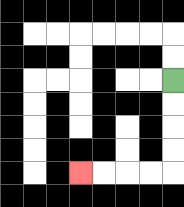{'start': '[7, 3]', 'end': '[3, 7]', 'path_directions': 'D,D,D,D,L,L,L,L', 'path_coordinates': '[[7, 3], [7, 4], [7, 5], [7, 6], [7, 7], [6, 7], [5, 7], [4, 7], [3, 7]]'}